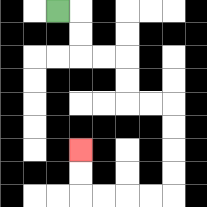{'start': '[2, 0]', 'end': '[3, 6]', 'path_directions': 'R,D,D,R,R,D,D,R,R,D,D,D,D,L,L,L,L,U,U', 'path_coordinates': '[[2, 0], [3, 0], [3, 1], [3, 2], [4, 2], [5, 2], [5, 3], [5, 4], [6, 4], [7, 4], [7, 5], [7, 6], [7, 7], [7, 8], [6, 8], [5, 8], [4, 8], [3, 8], [3, 7], [3, 6]]'}